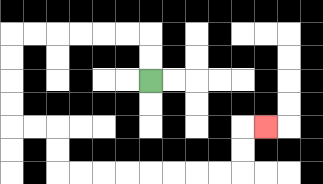{'start': '[6, 3]', 'end': '[11, 5]', 'path_directions': 'U,U,L,L,L,L,L,L,D,D,D,D,R,R,D,D,R,R,R,R,R,R,R,R,U,U,R', 'path_coordinates': '[[6, 3], [6, 2], [6, 1], [5, 1], [4, 1], [3, 1], [2, 1], [1, 1], [0, 1], [0, 2], [0, 3], [0, 4], [0, 5], [1, 5], [2, 5], [2, 6], [2, 7], [3, 7], [4, 7], [5, 7], [6, 7], [7, 7], [8, 7], [9, 7], [10, 7], [10, 6], [10, 5], [11, 5]]'}